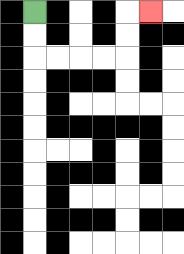{'start': '[1, 0]', 'end': '[6, 0]', 'path_directions': 'D,D,R,R,R,R,U,U,R', 'path_coordinates': '[[1, 0], [1, 1], [1, 2], [2, 2], [3, 2], [4, 2], [5, 2], [5, 1], [5, 0], [6, 0]]'}